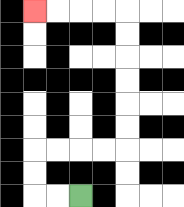{'start': '[3, 8]', 'end': '[1, 0]', 'path_directions': 'L,L,U,U,R,R,R,R,U,U,U,U,U,U,L,L,L,L', 'path_coordinates': '[[3, 8], [2, 8], [1, 8], [1, 7], [1, 6], [2, 6], [3, 6], [4, 6], [5, 6], [5, 5], [5, 4], [5, 3], [5, 2], [5, 1], [5, 0], [4, 0], [3, 0], [2, 0], [1, 0]]'}